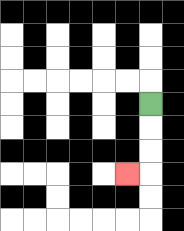{'start': '[6, 4]', 'end': '[5, 7]', 'path_directions': 'D,D,D,L', 'path_coordinates': '[[6, 4], [6, 5], [6, 6], [6, 7], [5, 7]]'}